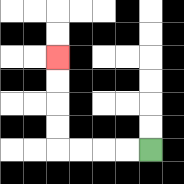{'start': '[6, 6]', 'end': '[2, 2]', 'path_directions': 'L,L,L,L,U,U,U,U', 'path_coordinates': '[[6, 6], [5, 6], [4, 6], [3, 6], [2, 6], [2, 5], [2, 4], [2, 3], [2, 2]]'}